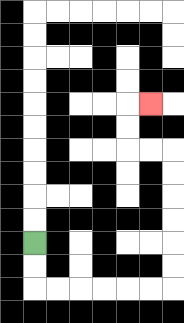{'start': '[1, 10]', 'end': '[6, 4]', 'path_directions': 'D,D,R,R,R,R,R,R,U,U,U,U,U,U,L,L,U,U,R', 'path_coordinates': '[[1, 10], [1, 11], [1, 12], [2, 12], [3, 12], [4, 12], [5, 12], [6, 12], [7, 12], [7, 11], [7, 10], [7, 9], [7, 8], [7, 7], [7, 6], [6, 6], [5, 6], [5, 5], [5, 4], [6, 4]]'}